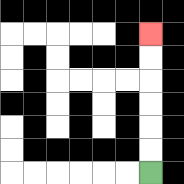{'start': '[6, 7]', 'end': '[6, 1]', 'path_directions': 'U,U,U,U,U,U', 'path_coordinates': '[[6, 7], [6, 6], [6, 5], [6, 4], [6, 3], [6, 2], [6, 1]]'}